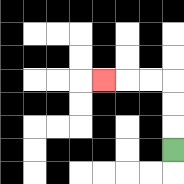{'start': '[7, 6]', 'end': '[4, 3]', 'path_directions': 'U,U,U,L,L,L', 'path_coordinates': '[[7, 6], [7, 5], [7, 4], [7, 3], [6, 3], [5, 3], [4, 3]]'}